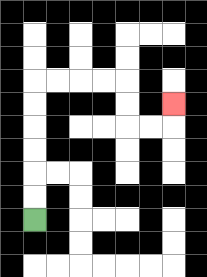{'start': '[1, 9]', 'end': '[7, 4]', 'path_directions': 'U,U,U,U,U,U,R,R,R,R,D,D,R,R,U', 'path_coordinates': '[[1, 9], [1, 8], [1, 7], [1, 6], [1, 5], [1, 4], [1, 3], [2, 3], [3, 3], [4, 3], [5, 3], [5, 4], [5, 5], [6, 5], [7, 5], [7, 4]]'}